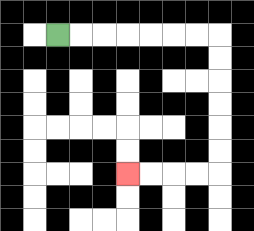{'start': '[2, 1]', 'end': '[5, 7]', 'path_directions': 'R,R,R,R,R,R,R,D,D,D,D,D,D,L,L,L,L', 'path_coordinates': '[[2, 1], [3, 1], [4, 1], [5, 1], [6, 1], [7, 1], [8, 1], [9, 1], [9, 2], [9, 3], [9, 4], [9, 5], [9, 6], [9, 7], [8, 7], [7, 7], [6, 7], [5, 7]]'}